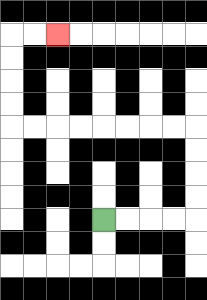{'start': '[4, 9]', 'end': '[2, 1]', 'path_directions': 'R,R,R,R,U,U,U,U,L,L,L,L,L,L,L,L,U,U,U,U,R,R', 'path_coordinates': '[[4, 9], [5, 9], [6, 9], [7, 9], [8, 9], [8, 8], [8, 7], [8, 6], [8, 5], [7, 5], [6, 5], [5, 5], [4, 5], [3, 5], [2, 5], [1, 5], [0, 5], [0, 4], [0, 3], [0, 2], [0, 1], [1, 1], [2, 1]]'}